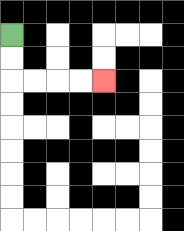{'start': '[0, 1]', 'end': '[4, 3]', 'path_directions': 'D,D,R,R,R,R', 'path_coordinates': '[[0, 1], [0, 2], [0, 3], [1, 3], [2, 3], [3, 3], [4, 3]]'}